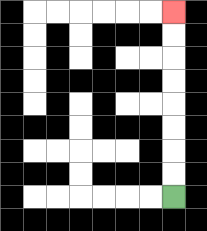{'start': '[7, 8]', 'end': '[7, 0]', 'path_directions': 'U,U,U,U,U,U,U,U', 'path_coordinates': '[[7, 8], [7, 7], [7, 6], [7, 5], [7, 4], [7, 3], [7, 2], [7, 1], [7, 0]]'}